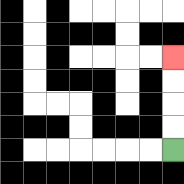{'start': '[7, 6]', 'end': '[7, 2]', 'path_directions': 'U,U,U,U', 'path_coordinates': '[[7, 6], [7, 5], [7, 4], [7, 3], [7, 2]]'}